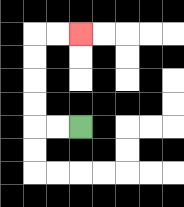{'start': '[3, 5]', 'end': '[3, 1]', 'path_directions': 'L,L,U,U,U,U,R,R', 'path_coordinates': '[[3, 5], [2, 5], [1, 5], [1, 4], [1, 3], [1, 2], [1, 1], [2, 1], [3, 1]]'}